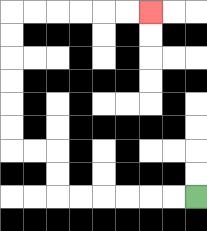{'start': '[8, 8]', 'end': '[6, 0]', 'path_directions': 'L,L,L,L,L,L,U,U,L,L,U,U,U,U,U,U,R,R,R,R,R,R', 'path_coordinates': '[[8, 8], [7, 8], [6, 8], [5, 8], [4, 8], [3, 8], [2, 8], [2, 7], [2, 6], [1, 6], [0, 6], [0, 5], [0, 4], [0, 3], [0, 2], [0, 1], [0, 0], [1, 0], [2, 0], [3, 0], [4, 0], [5, 0], [6, 0]]'}